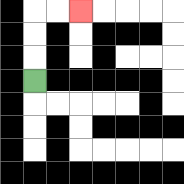{'start': '[1, 3]', 'end': '[3, 0]', 'path_directions': 'U,U,U,R,R', 'path_coordinates': '[[1, 3], [1, 2], [1, 1], [1, 0], [2, 0], [3, 0]]'}